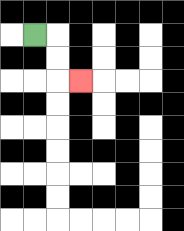{'start': '[1, 1]', 'end': '[3, 3]', 'path_directions': 'R,D,D,R', 'path_coordinates': '[[1, 1], [2, 1], [2, 2], [2, 3], [3, 3]]'}